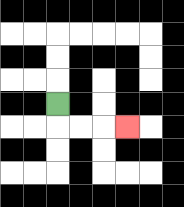{'start': '[2, 4]', 'end': '[5, 5]', 'path_directions': 'D,R,R,R', 'path_coordinates': '[[2, 4], [2, 5], [3, 5], [4, 5], [5, 5]]'}